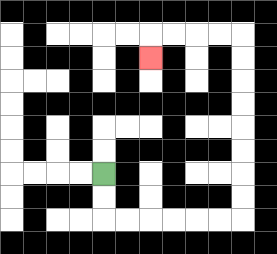{'start': '[4, 7]', 'end': '[6, 2]', 'path_directions': 'D,D,R,R,R,R,R,R,U,U,U,U,U,U,U,U,L,L,L,L,D', 'path_coordinates': '[[4, 7], [4, 8], [4, 9], [5, 9], [6, 9], [7, 9], [8, 9], [9, 9], [10, 9], [10, 8], [10, 7], [10, 6], [10, 5], [10, 4], [10, 3], [10, 2], [10, 1], [9, 1], [8, 1], [7, 1], [6, 1], [6, 2]]'}